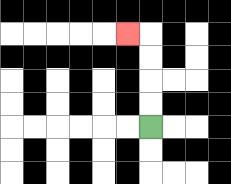{'start': '[6, 5]', 'end': '[5, 1]', 'path_directions': 'U,U,U,U,L', 'path_coordinates': '[[6, 5], [6, 4], [6, 3], [6, 2], [6, 1], [5, 1]]'}